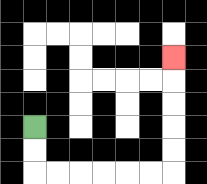{'start': '[1, 5]', 'end': '[7, 2]', 'path_directions': 'D,D,R,R,R,R,R,R,U,U,U,U,U', 'path_coordinates': '[[1, 5], [1, 6], [1, 7], [2, 7], [3, 7], [4, 7], [5, 7], [6, 7], [7, 7], [7, 6], [7, 5], [7, 4], [7, 3], [7, 2]]'}